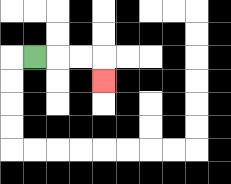{'start': '[1, 2]', 'end': '[4, 3]', 'path_directions': 'R,R,R,D', 'path_coordinates': '[[1, 2], [2, 2], [3, 2], [4, 2], [4, 3]]'}